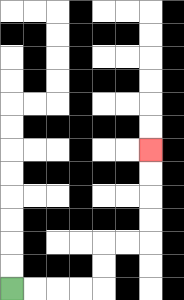{'start': '[0, 12]', 'end': '[6, 6]', 'path_directions': 'R,R,R,R,U,U,R,R,U,U,U,U', 'path_coordinates': '[[0, 12], [1, 12], [2, 12], [3, 12], [4, 12], [4, 11], [4, 10], [5, 10], [6, 10], [6, 9], [6, 8], [6, 7], [6, 6]]'}